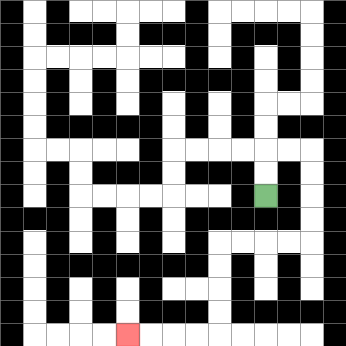{'start': '[11, 8]', 'end': '[5, 14]', 'path_directions': 'U,U,R,R,D,D,D,D,L,L,L,L,D,D,D,D,L,L,L,L', 'path_coordinates': '[[11, 8], [11, 7], [11, 6], [12, 6], [13, 6], [13, 7], [13, 8], [13, 9], [13, 10], [12, 10], [11, 10], [10, 10], [9, 10], [9, 11], [9, 12], [9, 13], [9, 14], [8, 14], [7, 14], [6, 14], [5, 14]]'}